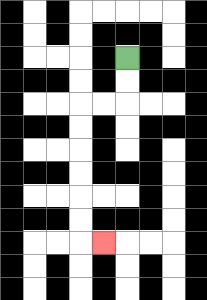{'start': '[5, 2]', 'end': '[4, 10]', 'path_directions': 'D,D,L,L,D,D,D,D,D,D,R', 'path_coordinates': '[[5, 2], [5, 3], [5, 4], [4, 4], [3, 4], [3, 5], [3, 6], [3, 7], [3, 8], [3, 9], [3, 10], [4, 10]]'}